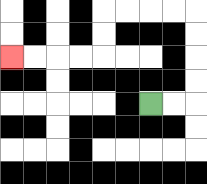{'start': '[6, 4]', 'end': '[0, 2]', 'path_directions': 'R,R,U,U,U,U,L,L,L,L,D,D,L,L,L,L', 'path_coordinates': '[[6, 4], [7, 4], [8, 4], [8, 3], [8, 2], [8, 1], [8, 0], [7, 0], [6, 0], [5, 0], [4, 0], [4, 1], [4, 2], [3, 2], [2, 2], [1, 2], [0, 2]]'}